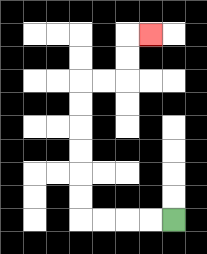{'start': '[7, 9]', 'end': '[6, 1]', 'path_directions': 'L,L,L,L,U,U,U,U,U,U,R,R,U,U,R', 'path_coordinates': '[[7, 9], [6, 9], [5, 9], [4, 9], [3, 9], [3, 8], [3, 7], [3, 6], [3, 5], [3, 4], [3, 3], [4, 3], [5, 3], [5, 2], [5, 1], [6, 1]]'}